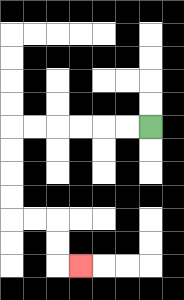{'start': '[6, 5]', 'end': '[3, 11]', 'path_directions': 'L,L,L,L,L,L,D,D,D,D,R,R,D,D,R', 'path_coordinates': '[[6, 5], [5, 5], [4, 5], [3, 5], [2, 5], [1, 5], [0, 5], [0, 6], [0, 7], [0, 8], [0, 9], [1, 9], [2, 9], [2, 10], [2, 11], [3, 11]]'}